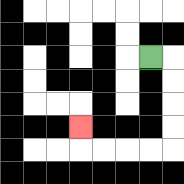{'start': '[6, 2]', 'end': '[3, 5]', 'path_directions': 'R,D,D,D,D,L,L,L,L,U', 'path_coordinates': '[[6, 2], [7, 2], [7, 3], [7, 4], [7, 5], [7, 6], [6, 6], [5, 6], [4, 6], [3, 6], [3, 5]]'}